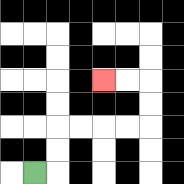{'start': '[1, 7]', 'end': '[4, 3]', 'path_directions': 'R,U,U,R,R,R,R,U,U,L,L', 'path_coordinates': '[[1, 7], [2, 7], [2, 6], [2, 5], [3, 5], [4, 5], [5, 5], [6, 5], [6, 4], [6, 3], [5, 3], [4, 3]]'}